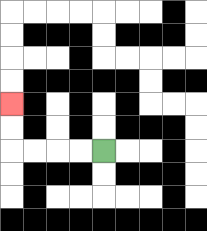{'start': '[4, 6]', 'end': '[0, 4]', 'path_directions': 'L,L,L,L,U,U', 'path_coordinates': '[[4, 6], [3, 6], [2, 6], [1, 6], [0, 6], [0, 5], [0, 4]]'}